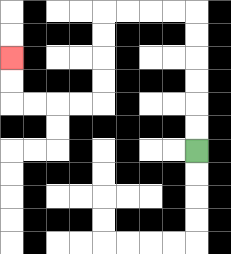{'start': '[8, 6]', 'end': '[0, 2]', 'path_directions': 'U,U,U,U,U,U,L,L,L,L,D,D,D,D,L,L,L,L,U,U', 'path_coordinates': '[[8, 6], [8, 5], [8, 4], [8, 3], [8, 2], [8, 1], [8, 0], [7, 0], [6, 0], [5, 0], [4, 0], [4, 1], [4, 2], [4, 3], [4, 4], [3, 4], [2, 4], [1, 4], [0, 4], [0, 3], [0, 2]]'}